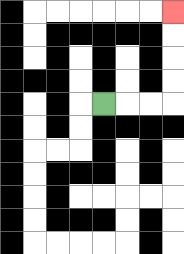{'start': '[4, 4]', 'end': '[7, 0]', 'path_directions': 'R,R,R,U,U,U,U', 'path_coordinates': '[[4, 4], [5, 4], [6, 4], [7, 4], [7, 3], [7, 2], [7, 1], [7, 0]]'}